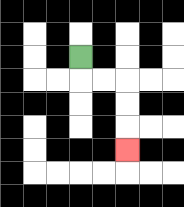{'start': '[3, 2]', 'end': '[5, 6]', 'path_directions': 'D,R,R,D,D,D', 'path_coordinates': '[[3, 2], [3, 3], [4, 3], [5, 3], [5, 4], [5, 5], [5, 6]]'}